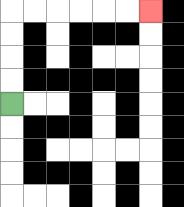{'start': '[0, 4]', 'end': '[6, 0]', 'path_directions': 'U,U,U,U,R,R,R,R,R,R', 'path_coordinates': '[[0, 4], [0, 3], [0, 2], [0, 1], [0, 0], [1, 0], [2, 0], [3, 0], [4, 0], [5, 0], [6, 0]]'}